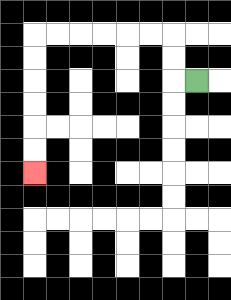{'start': '[8, 3]', 'end': '[1, 7]', 'path_directions': 'L,U,U,L,L,L,L,L,L,D,D,D,D,D,D', 'path_coordinates': '[[8, 3], [7, 3], [7, 2], [7, 1], [6, 1], [5, 1], [4, 1], [3, 1], [2, 1], [1, 1], [1, 2], [1, 3], [1, 4], [1, 5], [1, 6], [1, 7]]'}